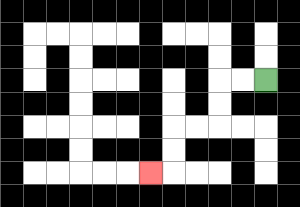{'start': '[11, 3]', 'end': '[6, 7]', 'path_directions': 'L,L,D,D,L,L,D,D,L', 'path_coordinates': '[[11, 3], [10, 3], [9, 3], [9, 4], [9, 5], [8, 5], [7, 5], [7, 6], [7, 7], [6, 7]]'}